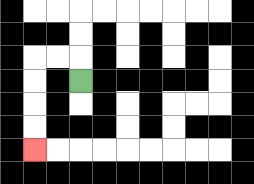{'start': '[3, 3]', 'end': '[1, 6]', 'path_directions': 'U,L,L,D,D,D,D', 'path_coordinates': '[[3, 3], [3, 2], [2, 2], [1, 2], [1, 3], [1, 4], [1, 5], [1, 6]]'}